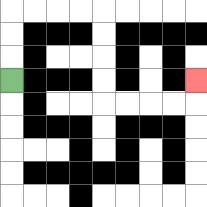{'start': '[0, 3]', 'end': '[8, 3]', 'path_directions': 'U,U,U,R,R,R,R,D,D,D,D,R,R,R,R,U', 'path_coordinates': '[[0, 3], [0, 2], [0, 1], [0, 0], [1, 0], [2, 0], [3, 0], [4, 0], [4, 1], [4, 2], [4, 3], [4, 4], [5, 4], [6, 4], [7, 4], [8, 4], [8, 3]]'}